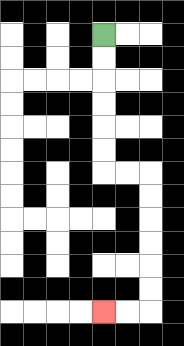{'start': '[4, 1]', 'end': '[4, 13]', 'path_directions': 'D,D,D,D,D,D,R,R,D,D,D,D,D,D,L,L', 'path_coordinates': '[[4, 1], [4, 2], [4, 3], [4, 4], [4, 5], [4, 6], [4, 7], [5, 7], [6, 7], [6, 8], [6, 9], [6, 10], [6, 11], [6, 12], [6, 13], [5, 13], [4, 13]]'}